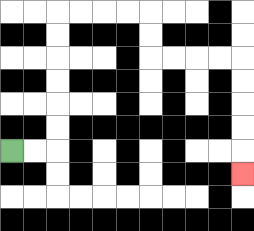{'start': '[0, 6]', 'end': '[10, 7]', 'path_directions': 'R,R,U,U,U,U,U,U,R,R,R,R,D,D,R,R,R,R,D,D,D,D,D', 'path_coordinates': '[[0, 6], [1, 6], [2, 6], [2, 5], [2, 4], [2, 3], [2, 2], [2, 1], [2, 0], [3, 0], [4, 0], [5, 0], [6, 0], [6, 1], [6, 2], [7, 2], [8, 2], [9, 2], [10, 2], [10, 3], [10, 4], [10, 5], [10, 6], [10, 7]]'}